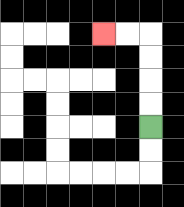{'start': '[6, 5]', 'end': '[4, 1]', 'path_directions': 'U,U,U,U,L,L', 'path_coordinates': '[[6, 5], [6, 4], [6, 3], [6, 2], [6, 1], [5, 1], [4, 1]]'}